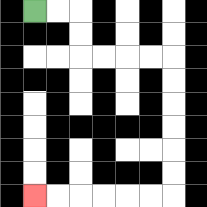{'start': '[1, 0]', 'end': '[1, 8]', 'path_directions': 'R,R,D,D,R,R,R,R,D,D,D,D,D,D,L,L,L,L,L,L', 'path_coordinates': '[[1, 0], [2, 0], [3, 0], [3, 1], [3, 2], [4, 2], [5, 2], [6, 2], [7, 2], [7, 3], [7, 4], [7, 5], [7, 6], [7, 7], [7, 8], [6, 8], [5, 8], [4, 8], [3, 8], [2, 8], [1, 8]]'}